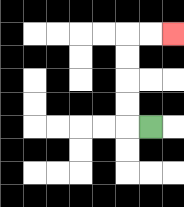{'start': '[6, 5]', 'end': '[7, 1]', 'path_directions': 'L,U,U,U,U,R,R', 'path_coordinates': '[[6, 5], [5, 5], [5, 4], [5, 3], [5, 2], [5, 1], [6, 1], [7, 1]]'}